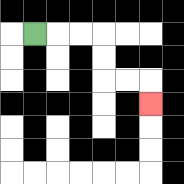{'start': '[1, 1]', 'end': '[6, 4]', 'path_directions': 'R,R,R,D,D,R,R,D', 'path_coordinates': '[[1, 1], [2, 1], [3, 1], [4, 1], [4, 2], [4, 3], [5, 3], [6, 3], [6, 4]]'}